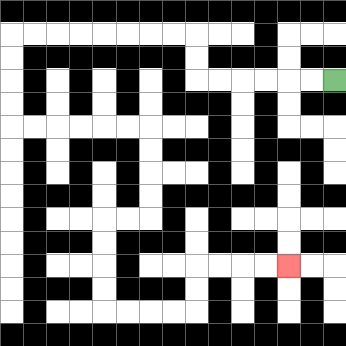{'start': '[14, 3]', 'end': '[12, 11]', 'path_directions': 'L,L,L,L,L,L,U,U,L,L,L,L,L,L,L,L,D,D,D,D,R,R,R,R,R,R,D,D,D,D,L,L,D,D,D,D,R,R,R,R,U,U,R,R,R,R', 'path_coordinates': '[[14, 3], [13, 3], [12, 3], [11, 3], [10, 3], [9, 3], [8, 3], [8, 2], [8, 1], [7, 1], [6, 1], [5, 1], [4, 1], [3, 1], [2, 1], [1, 1], [0, 1], [0, 2], [0, 3], [0, 4], [0, 5], [1, 5], [2, 5], [3, 5], [4, 5], [5, 5], [6, 5], [6, 6], [6, 7], [6, 8], [6, 9], [5, 9], [4, 9], [4, 10], [4, 11], [4, 12], [4, 13], [5, 13], [6, 13], [7, 13], [8, 13], [8, 12], [8, 11], [9, 11], [10, 11], [11, 11], [12, 11]]'}